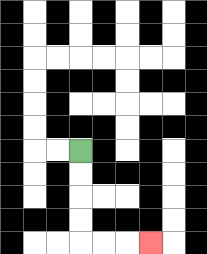{'start': '[3, 6]', 'end': '[6, 10]', 'path_directions': 'D,D,D,D,R,R,R', 'path_coordinates': '[[3, 6], [3, 7], [3, 8], [3, 9], [3, 10], [4, 10], [5, 10], [6, 10]]'}